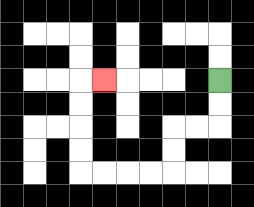{'start': '[9, 3]', 'end': '[4, 3]', 'path_directions': 'D,D,L,L,D,D,L,L,L,L,U,U,U,U,R', 'path_coordinates': '[[9, 3], [9, 4], [9, 5], [8, 5], [7, 5], [7, 6], [7, 7], [6, 7], [5, 7], [4, 7], [3, 7], [3, 6], [3, 5], [3, 4], [3, 3], [4, 3]]'}